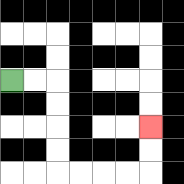{'start': '[0, 3]', 'end': '[6, 5]', 'path_directions': 'R,R,D,D,D,D,R,R,R,R,U,U', 'path_coordinates': '[[0, 3], [1, 3], [2, 3], [2, 4], [2, 5], [2, 6], [2, 7], [3, 7], [4, 7], [5, 7], [6, 7], [6, 6], [6, 5]]'}